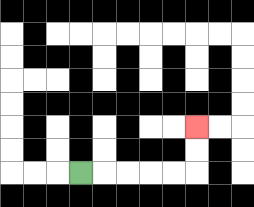{'start': '[3, 7]', 'end': '[8, 5]', 'path_directions': 'R,R,R,R,R,U,U', 'path_coordinates': '[[3, 7], [4, 7], [5, 7], [6, 7], [7, 7], [8, 7], [8, 6], [8, 5]]'}